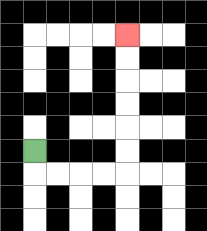{'start': '[1, 6]', 'end': '[5, 1]', 'path_directions': 'D,R,R,R,R,U,U,U,U,U,U', 'path_coordinates': '[[1, 6], [1, 7], [2, 7], [3, 7], [4, 7], [5, 7], [5, 6], [5, 5], [5, 4], [5, 3], [5, 2], [5, 1]]'}